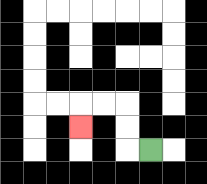{'start': '[6, 6]', 'end': '[3, 5]', 'path_directions': 'L,U,U,L,L,D', 'path_coordinates': '[[6, 6], [5, 6], [5, 5], [5, 4], [4, 4], [3, 4], [3, 5]]'}